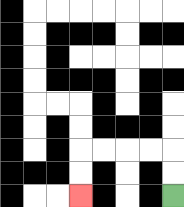{'start': '[7, 8]', 'end': '[3, 8]', 'path_directions': 'U,U,L,L,L,L,D,D', 'path_coordinates': '[[7, 8], [7, 7], [7, 6], [6, 6], [5, 6], [4, 6], [3, 6], [3, 7], [3, 8]]'}